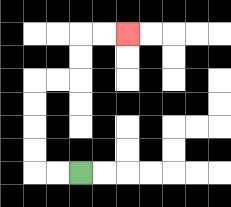{'start': '[3, 7]', 'end': '[5, 1]', 'path_directions': 'L,L,U,U,U,U,R,R,U,U,R,R', 'path_coordinates': '[[3, 7], [2, 7], [1, 7], [1, 6], [1, 5], [1, 4], [1, 3], [2, 3], [3, 3], [3, 2], [3, 1], [4, 1], [5, 1]]'}